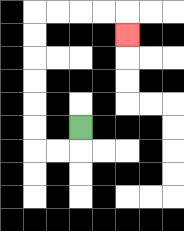{'start': '[3, 5]', 'end': '[5, 1]', 'path_directions': 'D,L,L,U,U,U,U,U,U,R,R,R,R,D', 'path_coordinates': '[[3, 5], [3, 6], [2, 6], [1, 6], [1, 5], [1, 4], [1, 3], [1, 2], [1, 1], [1, 0], [2, 0], [3, 0], [4, 0], [5, 0], [5, 1]]'}